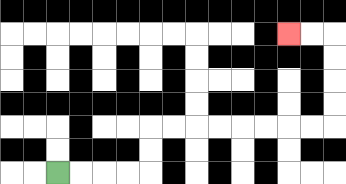{'start': '[2, 7]', 'end': '[12, 1]', 'path_directions': 'R,R,R,R,U,U,R,R,R,R,R,R,R,R,U,U,U,U,L,L', 'path_coordinates': '[[2, 7], [3, 7], [4, 7], [5, 7], [6, 7], [6, 6], [6, 5], [7, 5], [8, 5], [9, 5], [10, 5], [11, 5], [12, 5], [13, 5], [14, 5], [14, 4], [14, 3], [14, 2], [14, 1], [13, 1], [12, 1]]'}